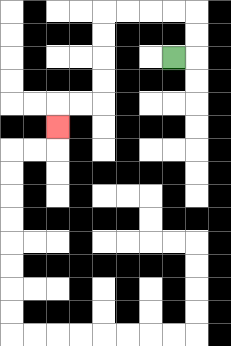{'start': '[7, 2]', 'end': '[2, 5]', 'path_directions': 'R,U,U,L,L,L,L,D,D,D,D,L,L,D', 'path_coordinates': '[[7, 2], [8, 2], [8, 1], [8, 0], [7, 0], [6, 0], [5, 0], [4, 0], [4, 1], [4, 2], [4, 3], [4, 4], [3, 4], [2, 4], [2, 5]]'}